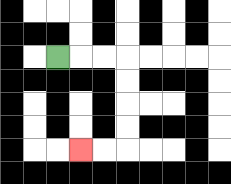{'start': '[2, 2]', 'end': '[3, 6]', 'path_directions': 'R,R,R,D,D,D,D,L,L', 'path_coordinates': '[[2, 2], [3, 2], [4, 2], [5, 2], [5, 3], [5, 4], [5, 5], [5, 6], [4, 6], [3, 6]]'}